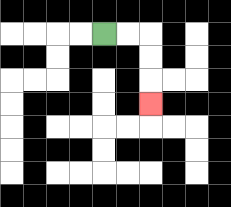{'start': '[4, 1]', 'end': '[6, 4]', 'path_directions': 'R,R,D,D,D', 'path_coordinates': '[[4, 1], [5, 1], [6, 1], [6, 2], [6, 3], [6, 4]]'}